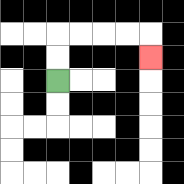{'start': '[2, 3]', 'end': '[6, 2]', 'path_directions': 'U,U,R,R,R,R,D', 'path_coordinates': '[[2, 3], [2, 2], [2, 1], [3, 1], [4, 1], [5, 1], [6, 1], [6, 2]]'}